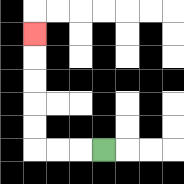{'start': '[4, 6]', 'end': '[1, 1]', 'path_directions': 'L,L,L,U,U,U,U,U', 'path_coordinates': '[[4, 6], [3, 6], [2, 6], [1, 6], [1, 5], [1, 4], [1, 3], [1, 2], [1, 1]]'}